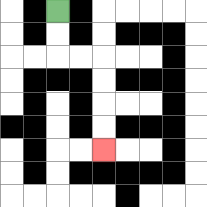{'start': '[2, 0]', 'end': '[4, 6]', 'path_directions': 'D,D,R,R,D,D,D,D', 'path_coordinates': '[[2, 0], [2, 1], [2, 2], [3, 2], [4, 2], [4, 3], [4, 4], [4, 5], [4, 6]]'}